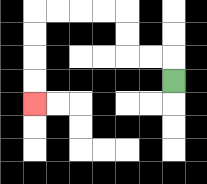{'start': '[7, 3]', 'end': '[1, 4]', 'path_directions': 'U,L,L,U,U,L,L,L,L,D,D,D,D', 'path_coordinates': '[[7, 3], [7, 2], [6, 2], [5, 2], [5, 1], [5, 0], [4, 0], [3, 0], [2, 0], [1, 0], [1, 1], [1, 2], [1, 3], [1, 4]]'}